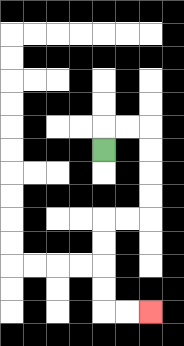{'start': '[4, 6]', 'end': '[6, 13]', 'path_directions': 'U,R,R,D,D,D,D,L,L,D,D,D,D,R,R', 'path_coordinates': '[[4, 6], [4, 5], [5, 5], [6, 5], [6, 6], [6, 7], [6, 8], [6, 9], [5, 9], [4, 9], [4, 10], [4, 11], [4, 12], [4, 13], [5, 13], [6, 13]]'}